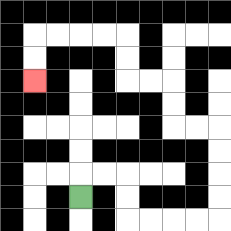{'start': '[3, 8]', 'end': '[1, 3]', 'path_directions': 'U,R,R,D,D,R,R,R,R,U,U,U,U,L,L,U,U,L,L,U,U,L,L,L,L,D,D', 'path_coordinates': '[[3, 8], [3, 7], [4, 7], [5, 7], [5, 8], [5, 9], [6, 9], [7, 9], [8, 9], [9, 9], [9, 8], [9, 7], [9, 6], [9, 5], [8, 5], [7, 5], [7, 4], [7, 3], [6, 3], [5, 3], [5, 2], [5, 1], [4, 1], [3, 1], [2, 1], [1, 1], [1, 2], [1, 3]]'}